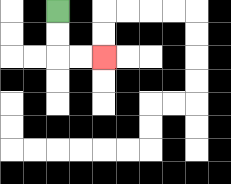{'start': '[2, 0]', 'end': '[4, 2]', 'path_directions': 'D,D,R,R', 'path_coordinates': '[[2, 0], [2, 1], [2, 2], [3, 2], [4, 2]]'}